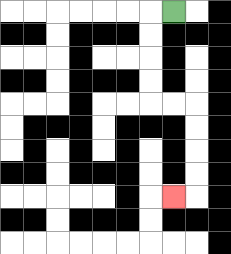{'start': '[7, 0]', 'end': '[7, 8]', 'path_directions': 'L,D,D,D,D,R,R,D,D,D,D,L', 'path_coordinates': '[[7, 0], [6, 0], [6, 1], [6, 2], [6, 3], [6, 4], [7, 4], [8, 4], [8, 5], [8, 6], [8, 7], [8, 8], [7, 8]]'}